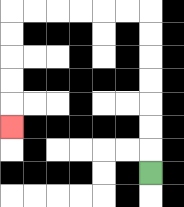{'start': '[6, 7]', 'end': '[0, 5]', 'path_directions': 'U,U,U,U,U,U,U,L,L,L,L,L,L,D,D,D,D,D', 'path_coordinates': '[[6, 7], [6, 6], [6, 5], [6, 4], [6, 3], [6, 2], [6, 1], [6, 0], [5, 0], [4, 0], [3, 0], [2, 0], [1, 0], [0, 0], [0, 1], [0, 2], [0, 3], [0, 4], [0, 5]]'}